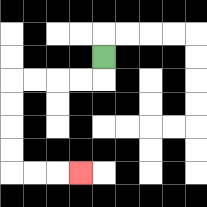{'start': '[4, 2]', 'end': '[3, 7]', 'path_directions': 'D,L,L,L,L,D,D,D,D,R,R,R', 'path_coordinates': '[[4, 2], [4, 3], [3, 3], [2, 3], [1, 3], [0, 3], [0, 4], [0, 5], [0, 6], [0, 7], [1, 7], [2, 7], [3, 7]]'}